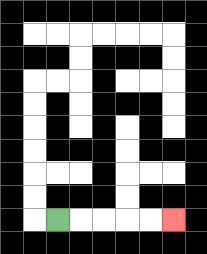{'start': '[2, 9]', 'end': '[7, 9]', 'path_directions': 'R,R,R,R,R', 'path_coordinates': '[[2, 9], [3, 9], [4, 9], [5, 9], [6, 9], [7, 9]]'}